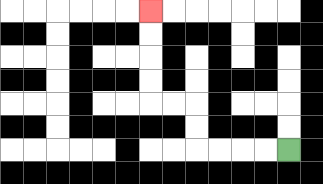{'start': '[12, 6]', 'end': '[6, 0]', 'path_directions': 'L,L,L,L,U,U,L,L,U,U,U,U', 'path_coordinates': '[[12, 6], [11, 6], [10, 6], [9, 6], [8, 6], [8, 5], [8, 4], [7, 4], [6, 4], [6, 3], [6, 2], [6, 1], [6, 0]]'}